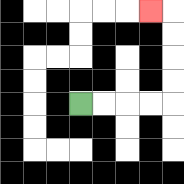{'start': '[3, 4]', 'end': '[6, 0]', 'path_directions': 'R,R,R,R,U,U,U,U,L', 'path_coordinates': '[[3, 4], [4, 4], [5, 4], [6, 4], [7, 4], [7, 3], [7, 2], [7, 1], [7, 0], [6, 0]]'}